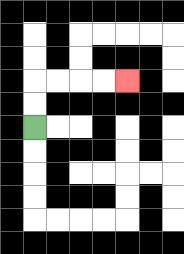{'start': '[1, 5]', 'end': '[5, 3]', 'path_directions': 'U,U,R,R,R,R', 'path_coordinates': '[[1, 5], [1, 4], [1, 3], [2, 3], [3, 3], [4, 3], [5, 3]]'}